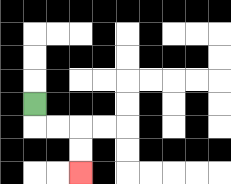{'start': '[1, 4]', 'end': '[3, 7]', 'path_directions': 'D,R,R,D,D', 'path_coordinates': '[[1, 4], [1, 5], [2, 5], [3, 5], [3, 6], [3, 7]]'}